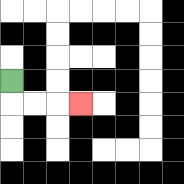{'start': '[0, 3]', 'end': '[3, 4]', 'path_directions': 'D,R,R,R', 'path_coordinates': '[[0, 3], [0, 4], [1, 4], [2, 4], [3, 4]]'}